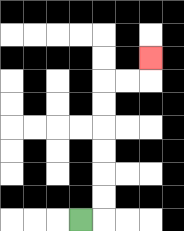{'start': '[3, 9]', 'end': '[6, 2]', 'path_directions': 'R,U,U,U,U,U,U,R,R,U', 'path_coordinates': '[[3, 9], [4, 9], [4, 8], [4, 7], [4, 6], [4, 5], [4, 4], [4, 3], [5, 3], [6, 3], [6, 2]]'}